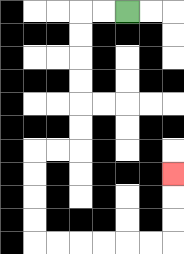{'start': '[5, 0]', 'end': '[7, 7]', 'path_directions': 'L,L,D,D,D,D,D,D,L,L,D,D,D,D,R,R,R,R,R,R,U,U,U', 'path_coordinates': '[[5, 0], [4, 0], [3, 0], [3, 1], [3, 2], [3, 3], [3, 4], [3, 5], [3, 6], [2, 6], [1, 6], [1, 7], [1, 8], [1, 9], [1, 10], [2, 10], [3, 10], [4, 10], [5, 10], [6, 10], [7, 10], [7, 9], [7, 8], [7, 7]]'}